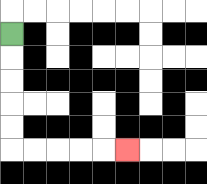{'start': '[0, 1]', 'end': '[5, 6]', 'path_directions': 'D,D,D,D,D,R,R,R,R,R', 'path_coordinates': '[[0, 1], [0, 2], [0, 3], [0, 4], [0, 5], [0, 6], [1, 6], [2, 6], [3, 6], [4, 6], [5, 6]]'}